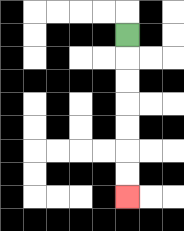{'start': '[5, 1]', 'end': '[5, 8]', 'path_directions': 'D,D,D,D,D,D,D', 'path_coordinates': '[[5, 1], [5, 2], [5, 3], [5, 4], [5, 5], [5, 6], [5, 7], [5, 8]]'}